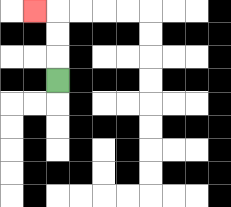{'start': '[2, 3]', 'end': '[1, 0]', 'path_directions': 'U,U,U,L', 'path_coordinates': '[[2, 3], [2, 2], [2, 1], [2, 0], [1, 0]]'}